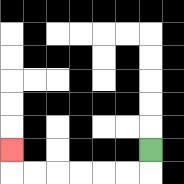{'start': '[6, 6]', 'end': '[0, 6]', 'path_directions': 'D,L,L,L,L,L,L,U', 'path_coordinates': '[[6, 6], [6, 7], [5, 7], [4, 7], [3, 7], [2, 7], [1, 7], [0, 7], [0, 6]]'}